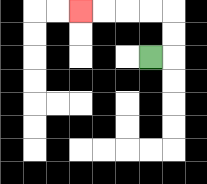{'start': '[6, 2]', 'end': '[3, 0]', 'path_directions': 'R,U,U,L,L,L,L', 'path_coordinates': '[[6, 2], [7, 2], [7, 1], [7, 0], [6, 0], [5, 0], [4, 0], [3, 0]]'}